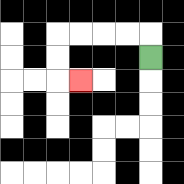{'start': '[6, 2]', 'end': '[3, 3]', 'path_directions': 'U,L,L,L,L,D,D,R', 'path_coordinates': '[[6, 2], [6, 1], [5, 1], [4, 1], [3, 1], [2, 1], [2, 2], [2, 3], [3, 3]]'}